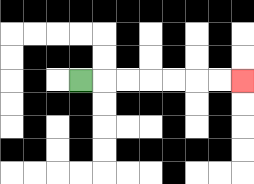{'start': '[3, 3]', 'end': '[10, 3]', 'path_directions': 'R,R,R,R,R,R,R', 'path_coordinates': '[[3, 3], [4, 3], [5, 3], [6, 3], [7, 3], [8, 3], [9, 3], [10, 3]]'}